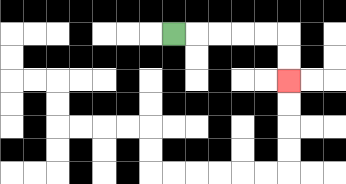{'start': '[7, 1]', 'end': '[12, 3]', 'path_directions': 'R,R,R,R,R,D,D', 'path_coordinates': '[[7, 1], [8, 1], [9, 1], [10, 1], [11, 1], [12, 1], [12, 2], [12, 3]]'}